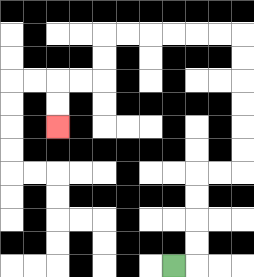{'start': '[7, 11]', 'end': '[2, 5]', 'path_directions': 'R,U,U,U,U,R,R,U,U,U,U,U,U,L,L,L,L,L,L,D,D,L,L,D,D', 'path_coordinates': '[[7, 11], [8, 11], [8, 10], [8, 9], [8, 8], [8, 7], [9, 7], [10, 7], [10, 6], [10, 5], [10, 4], [10, 3], [10, 2], [10, 1], [9, 1], [8, 1], [7, 1], [6, 1], [5, 1], [4, 1], [4, 2], [4, 3], [3, 3], [2, 3], [2, 4], [2, 5]]'}